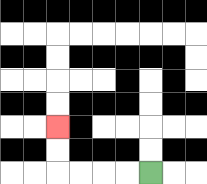{'start': '[6, 7]', 'end': '[2, 5]', 'path_directions': 'L,L,L,L,U,U', 'path_coordinates': '[[6, 7], [5, 7], [4, 7], [3, 7], [2, 7], [2, 6], [2, 5]]'}